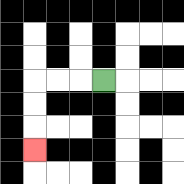{'start': '[4, 3]', 'end': '[1, 6]', 'path_directions': 'L,L,L,D,D,D', 'path_coordinates': '[[4, 3], [3, 3], [2, 3], [1, 3], [1, 4], [1, 5], [1, 6]]'}